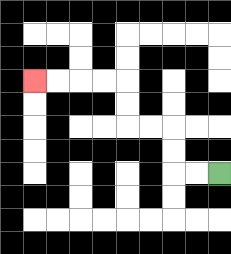{'start': '[9, 7]', 'end': '[1, 3]', 'path_directions': 'L,L,U,U,L,L,U,U,L,L,L,L', 'path_coordinates': '[[9, 7], [8, 7], [7, 7], [7, 6], [7, 5], [6, 5], [5, 5], [5, 4], [5, 3], [4, 3], [3, 3], [2, 3], [1, 3]]'}